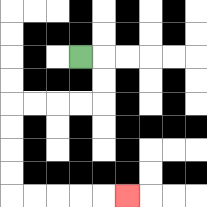{'start': '[3, 2]', 'end': '[5, 8]', 'path_directions': 'R,D,D,L,L,L,L,D,D,D,D,R,R,R,R,R', 'path_coordinates': '[[3, 2], [4, 2], [4, 3], [4, 4], [3, 4], [2, 4], [1, 4], [0, 4], [0, 5], [0, 6], [0, 7], [0, 8], [1, 8], [2, 8], [3, 8], [4, 8], [5, 8]]'}